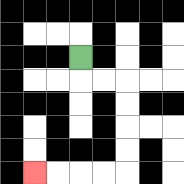{'start': '[3, 2]', 'end': '[1, 7]', 'path_directions': 'D,R,R,D,D,D,D,L,L,L,L', 'path_coordinates': '[[3, 2], [3, 3], [4, 3], [5, 3], [5, 4], [5, 5], [5, 6], [5, 7], [4, 7], [3, 7], [2, 7], [1, 7]]'}